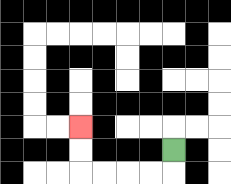{'start': '[7, 6]', 'end': '[3, 5]', 'path_directions': 'D,L,L,L,L,U,U', 'path_coordinates': '[[7, 6], [7, 7], [6, 7], [5, 7], [4, 7], [3, 7], [3, 6], [3, 5]]'}